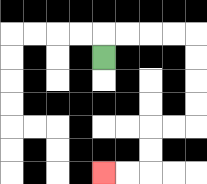{'start': '[4, 2]', 'end': '[4, 7]', 'path_directions': 'U,R,R,R,R,D,D,D,D,L,L,D,D,L,L', 'path_coordinates': '[[4, 2], [4, 1], [5, 1], [6, 1], [7, 1], [8, 1], [8, 2], [8, 3], [8, 4], [8, 5], [7, 5], [6, 5], [6, 6], [6, 7], [5, 7], [4, 7]]'}